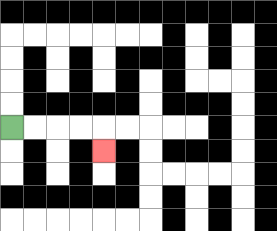{'start': '[0, 5]', 'end': '[4, 6]', 'path_directions': 'R,R,R,R,D', 'path_coordinates': '[[0, 5], [1, 5], [2, 5], [3, 5], [4, 5], [4, 6]]'}